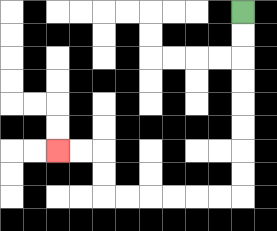{'start': '[10, 0]', 'end': '[2, 6]', 'path_directions': 'D,D,D,D,D,D,D,D,L,L,L,L,L,L,U,U,L,L', 'path_coordinates': '[[10, 0], [10, 1], [10, 2], [10, 3], [10, 4], [10, 5], [10, 6], [10, 7], [10, 8], [9, 8], [8, 8], [7, 8], [6, 8], [5, 8], [4, 8], [4, 7], [4, 6], [3, 6], [2, 6]]'}